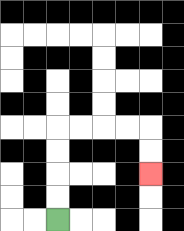{'start': '[2, 9]', 'end': '[6, 7]', 'path_directions': 'U,U,U,U,R,R,R,R,D,D', 'path_coordinates': '[[2, 9], [2, 8], [2, 7], [2, 6], [2, 5], [3, 5], [4, 5], [5, 5], [6, 5], [6, 6], [6, 7]]'}